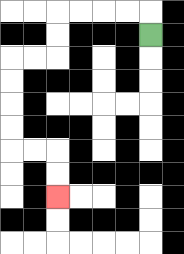{'start': '[6, 1]', 'end': '[2, 8]', 'path_directions': 'U,L,L,L,L,D,D,L,L,D,D,D,D,R,R,D,D', 'path_coordinates': '[[6, 1], [6, 0], [5, 0], [4, 0], [3, 0], [2, 0], [2, 1], [2, 2], [1, 2], [0, 2], [0, 3], [0, 4], [0, 5], [0, 6], [1, 6], [2, 6], [2, 7], [2, 8]]'}